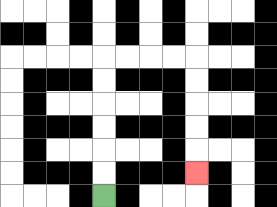{'start': '[4, 8]', 'end': '[8, 7]', 'path_directions': 'U,U,U,U,U,U,R,R,R,R,D,D,D,D,D', 'path_coordinates': '[[4, 8], [4, 7], [4, 6], [4, 5], [4, 4], [4, 3], [4, 2], [5, 2], [6, 2], [7, 2], [8, 2], [8, 3], [8, 4], [8, 5], [8, 6], [8, 7]]'}